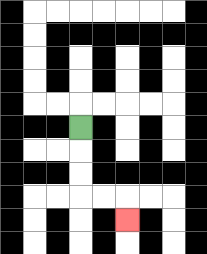{'start': '[3, 5]', 'end': '[5, 9]', 'path_directions': 'D,D,D,R,R,D', 'path_coordinates': '[[3, 5], [3, 6], [3, 7], [3, 8], [4, 8], [5, 8], [5, 9]]'}